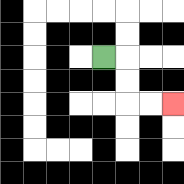{'start': '[4, 2]', 'end': '[7, 4]', 'path_directions': 'R,D,D,R,R', 'path_coordinates': '[[4, 2], [5, 2], [5, 3], [5, 4], [6, 4], [7, 4]]'}